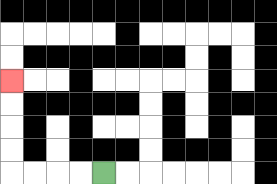{'start': '[4, 7]', 'end': '[0, 3]', 'path_directions': 'L,L,L,L,U,U,U,U', 'path_coordinates': '[[4, 7], [3, 7], [2, 7], [1, 7], [0, 7], [0, 6], [0, 5], [0, 4], [0, 3]]'}